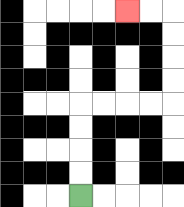{'start': '[3, 8]', 'end': '[5, 0]', 'path_directions': 'U,U,U,U,R,R,R,R,U,U,U,U,L,L', 'path_coordinates': '[[3, 8], [3, 7], [3, 6], [3, 5], [3, 4], [4, 4], [5, 4], [6, 4], [7, 4], [7, 3], [7, 2], [7, 1], [7, 0], [6, 0], [5, 0]]'}